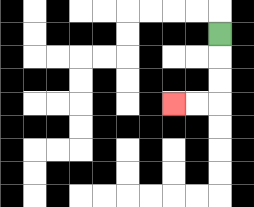{'start': '[9, 1]', 'end': '[7, 4]', 'path_directions': 'D,D,D,L,L', 'path_coordinates': '[[9, 1], [9, 2], [9, 3], [9, 4], [8, 4], [7, 4]]'}